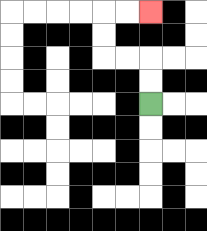{'start': '[6, 4]', 'end': '[6, 0]', 'path_directions': 'U,U,L,L,U,U,R,R', 'path_coordinates': '[[6, 4], [6, 3], [6, 2], [5, 2], [4, 2], [4, 1], [4, 0], [5, 0], [6, 0]]'}